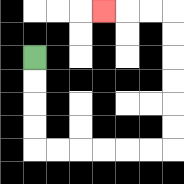{'start': '[1, 2]', 'end': '[4, 0]', 'path_directions': 'D,D,D,D,R,R,R,R,R,R,U,U,U,U,U,U,L,L,L', 'path_coordinates': '[[1, 2], [1, 3], [1, 4], [1, 5], [1, 6], [2, 6], [3, 6], [4, 6], [5, 6], [6, 6], [7, 6], [7, 5], [7, 4], [7, 3], [7, 2], [7, 1], [7, 0], [6, 0], [5, 0], [4, 0]]'}